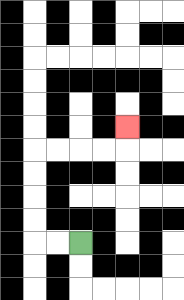{'start': '[3, 10]', 'end': '[5, 5]', 'path_directions': 'L,L,U,U,U,U,R,R,R,R,U', 'path_coordinates': '[[3, 10], [2, 10], [1, 10], [1, 9], [1, 8], [1, 7], [1, 6], [2, 6], [3, 6], [4, 6], [5, 6], [5, 5]]'}